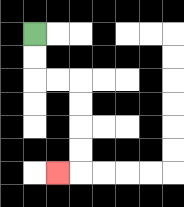{'start': '[1, 1]', 'end': '[2, 7]', 'path_directions': 'D,D,R,R,D,D,D,D,L', 'path_coordinates': '[[1, 1], [1, 2], [1, 3], [2, 3], [3, 3], [3, 4], [3, 5], [3, 6], [3, 7], [2, 7]]'}